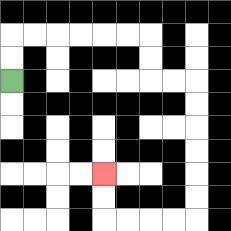{'start': '[0, 3]', 'end': '[4, 7]', 'path_directions': 'U,U,R,R,R,R,R,R,D,D,R,R,D,D,D,D,D,D,L,L,L,L,U,U', 'path_coordinates': '[[0, 3], [0, 2], [0, 1], [1, 1], [2, 1], [3, 1], [4, 1], [5, 1], [6, 1], [6, 2], [6, 3], [7, 3], [8, 3], [8, 4], [8, 5], [8, 6], [8, 7], [8, 8], [8, 9], [7, 9], [6, 9], [5, 9], [4, 9], [4, 8], [4, 7]]'}